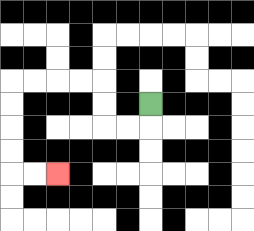{'start': '[6, 4]', 'end': '[2, 7]', 'path_directions': 'D,L,L,U,U,L,L,L,L,D,D,D,D,R,R', 'path_coordinates': '[[6, 4], [6, 5], [5, 5], [4, 5], [4, 4], [4, 3], [3, 3], [2, 3], [1, 3], [0, 3], [0, 4], [0, 5], [0, 6], [0, 7], [1, 7], [2, 7]]'}